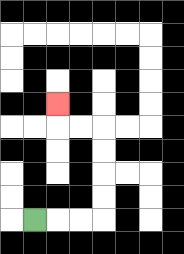{'start': '[1, 9]', 'end': '[2, 4]', 'path_directions': 'R,R,R,U,U,U,U,L,L,U', 'path_coordinates': '[[1, 9], [2, 9], [3, 9], [4, 9], [4, 8], [4, 7], [4, 6], [4, 5], [3, 5], [2, 5], [2, 4]]'}